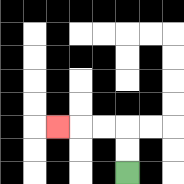{'start': '[5, 7]', 'end': '[2, 5]', 'path_directions': 'U,U,L,L,L', 'path_coordinates': '[[5, 7], [5, 6], [5, 5], [4, 5], [3, 5], [2, 5]]'}